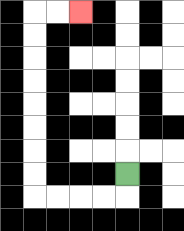{'start': '[5, 7]', 'end': '[3, 0]', 'path_directions': 'D,L,L,L,L,U,U,U,U,U,U,U,U,R,R', 'path_coordinates': '[[5, 7], [5, 8], [4, 8], [3, 8], [2, 8], [1, 8], [1, 7], [1, 6], [1, 5], [1, 4], [1, 3], [1, 2], [1, 1], [1, 0], [2, 0], [3, 0]]'}